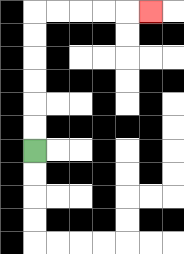{'start': '[1, 6]', 'end': '[6, 0]', 'path_directions': 'U,U,U,U,U,U,R,R,R,R,R', 'path_coordinates': '[[1, 6], [1, 5], [1, 4], [1, 3], [1, 2], [1, 1], [1, 0], [2, 0], [3, 0], [4, 0], [5, 0], [6, 0]]'}